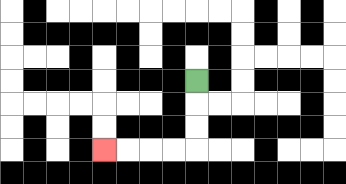{'start': '[8, 3]', 'end': '[4, 6]', 'path_directions': 'D,D,D,L,L,L,L', 'path_coordinates': '[[8, 3], [8, 4], [8, 5], [8, 6], [7, 6], [6, 6], [5, 6], [4, 6]]'}